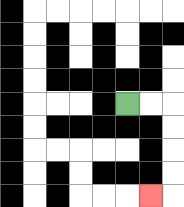{'start': '[5, 4]', 'end': '[6, 8]', 'path_directions': 'R,R,D,D,D,D,L', 'path_coordinates': '[[5, 4], [6, 4], [7, 4], [7, 5], [7, 6], [7, 7], [7, 8], [6, 8]]'}